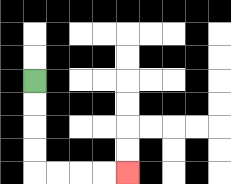{'start': '[1, 3]', 'end': '[5, 7]', 'path_directions': 'D,D,D,D,R,R,R,R', 'path_coordinates': '[[1, 3], [1, 4], [1, 5], [1, 6], [1, 7], [2, 7], [3, 7], [4, 7], [5, 7]]'}